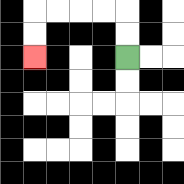{'start': '[5, 2]', 'end': '[1, 2]', 'path_directions': 'U,U,L,L,L,L,D,D', 'path_coordinates': '[[5, 2], [5, 1], [5, 0], [4, 0], [3, 0], [2, 0], [1, 0], [1, 1], [1, 2]]'}